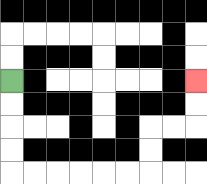{'start': '[0, 3]', 'end': '[8, 3]', 'path_directions': 'D,D,D,D,R,R,R,R,R,R,U,U,R,R,U,U', 'path_coordinates': '[[0, 3], [0, 4], [0, 5], [0, 6], [0, 7], [1, 7], [2, 7], [3, 7], [4, 7], [5, 7], [6, 7], [6, 6], [6, 5], [7, 5], [8, 5], [8, 4], [8, 3]]'}